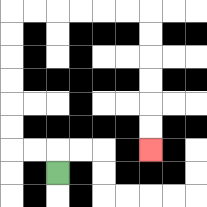{'start': '[2, 7]', 'end': '[6, 6]', 'path_directions': 'U,L,L,U,U,U,U,U,U,R,R,R,R,R,R,D,D,D,D,D,D', 'path_coordinates': '[[2, 7], [2, 6], [1, 6], [0, 6], [0, 5], [0, 4], [0, 3], [0, 2], [0, 1], [0, 0], [1, 0], [2, 0], [3, 0], [4, 0], [5, 0], [6, 0], [6, 1], [6, 2], [6, 3], [6, 4], [6, 5], [6, 6]]'}